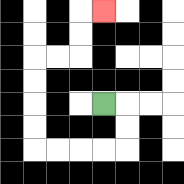{'start': '[4, 4]', 'end': '[4, 0]', 'path_directions': 'R,D,D,L,L,L,L,U,U,U,U,R,R,U,U,R', 'path_coordinates': '[[4, 4], [5, 4], [5, 5], [5, 6], [4, 6], [3, 6], [2, 6], [1, 6], [1, 5], [1, 4], [1, 3], [1, 2], [2, 2], [3, 2], [3, 1], [3, 0], [4, 0]]'}